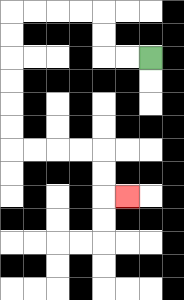{'start': '[6, 2]', 'end': '[5, 8]', 'path_directions': 'L,L,U,U,L,L,L,L,D,D,D,D,D,D,R,R,R,R,D,D,R', 'path_coordinates': '[[6, 2], [5, 2], [4, 2], [4, 1], [4, 0], [3, 0], [2, 0], [1, 0], [0, 0], [0, 1], [0, 2], [0, 3], [0, 4], [0, 5], [0, 6], [1, 6], [2, 6], [3, 6], [4, 6], [4, 7], [4, 8], [5, 8]]'}